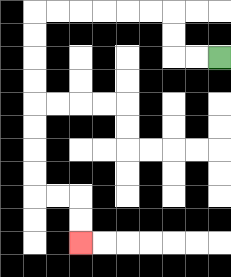{'start': '[9, 2]', 'end': '[3, 10]', 'path_directions': 'L,L,U,U,L,L,L,L,L,L,D,D,D,D,D,D,D,D,R,R,D,D', 'path_coordinates': '[[9, 2], [8, 2], [7, 2], [7, 1], [7, 0], [6, 0], [5, 0], [4, 0], [3, 0], [2, 0], [1, 0], [1, 1], [1, 2], [1, 3], [1, 4], [1, 5], [1, 6], [1, 7], [1, 8], [2, 8], [3, 8], [3, 9], [3, 10]]'}